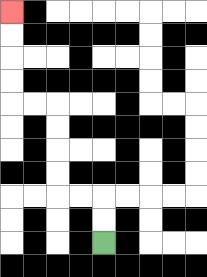{'start': '[4, 10]', 'end': '[0, 0]', 'path_directions': 'U,U,L,L,U,U,U,U,L,L,U,U,U,U', 'path_coordinates': '[[4, 10], [4, 9], [4, 8], [3, 8], [2, 8], [2, 7], [2, 6], [2, 5], [2, 4], [1, 4], [0, 4], [0, 3], [0, 2], [0, 1], [0, 0]]'}